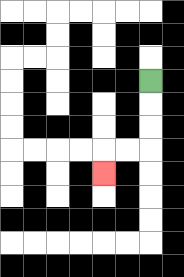{'start': '[6, 3]', 'end': '[4, 7]', 'path_directions': 'D,D,D,L,L,D', 'path_coordinates': '[[6, 3], [6, 4], [6, 5], [6, 6], [5, 6], [4, 6], [4, 7]]'}